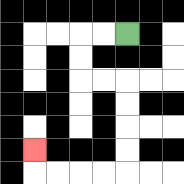{'start': '[5, 1]', 'end': '[1, 6]', 'path_directions': 'L,L,D,D,R,R,D,D,D,D,L,L,L,L,U', 'path_coordinates': '[[5, 1], [4, 1], [3, 1], [3, 2], [3, 3], [4, 3], [5, 3], [5, 4], [5, 5], [5, 6], [5, 7], [4, 7], [3, 7], [2, 7], [1, 7], [1, 6]]'}